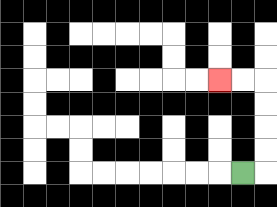{'start': '[10, 7]', 'end': '[9, 3]', 'path_directions': 'R,U,U,U,U,L,L', 'path_coordinates': '[[10, 7], [11, 7], [11, 6], [11, 5], [11, 4], [11, 3], [10, 3], [9, 3]]'}